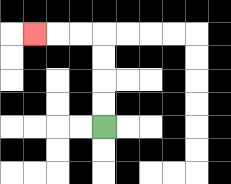{'start': '[4, 5]', 'end': '[1, 1]', 'path_directions': 'U,U,U,U,L,L,L', 'path_coordinates': '[[4, 5], [4, 4], [4, 3], [4, 2], [4, 1], [3, 1], [2, 1], [1, 1]]'}